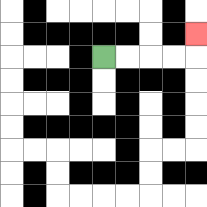{'start': '[4, 2]', 'end': '[8, 1]', 'path_directions': 'R,R,R,R,U', 'path_coordinates': '[[4, 2], [5, 2], [6, 2], [7, 2], [8, 2], [8, 1]]'}